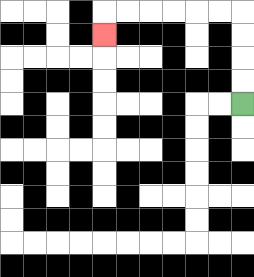{'start': '[10, 4]', 'end': '[4, 1]', 'path_directions': 'U,U,U,U,L,L,L,L,L,L,D', 'path_coordinates': '[[10, 4], [10, 3], [10, 2], [10, 1], [10, 0], [9, 0], [8, 0], [7, 0], [6, 0], [5, 0], [4, 0], [4, 1]]'}